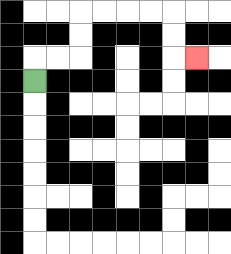{'start': '[1, 3]', 'end': '[8, 2]', 'path_directions': 'U,R,R,U,U,R,R,R,R,D,D,R', 'path_coordinates': '[[1, 3], [1, 2], [2, 2], [3, 2], [3, 1], [3, 0], [4, 0], [5, 0], [6, 0], [7, 0], [7, 1], [7, 2], [8, 2]]'}